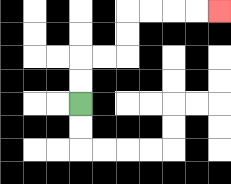{'start': '[3, 4]', 'end': '[9, 0]', 'path_directions': 'U,U,R,R,U,U,R,R,R,R', 'path_coordinates': '[[3, 4], [3, 3], [3, 2], [4, 2], [5, 2], [5, 1], [5, 0], [6, 0], [7, 0], [8, 0], [9, 0]]'}